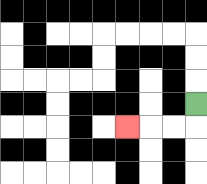{'start': '[8, 4]', 'end': '[5, 5]', 'path_directions': 'D,L,L,L', 'path_coordinates': '[[8, 4], [8, 5], [7, 5], [6, 5], [5, 5]]'}